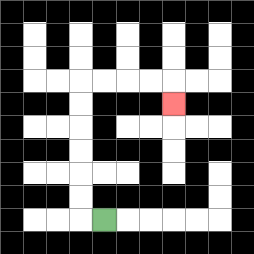{'start': '[4, 9]', 'end': '[7, 4]', 'path_directions': 'L,U,U,U,U,U,U,R,R,R,R,D', 'path_coordinates': '[[4, 9], [3, 9], [3, 8], [3, 7], [3, 6], [3, 5], [3, 4], [3, 3], [4, 3], [5, 3], [6, 3], [7, 3], [7, 4]]'}